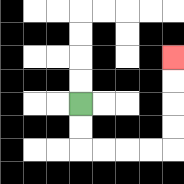{'start': '[3, 4]', 'end': '[7, 2]', 'path_directions': 'D,D,R,R,R,R,U,U,U,U', 'path_coordinates': '[[3, 4], [3, 5], [3, 6], [4, 6], [5, 6], [6, 6], [7, 6], [7, 5], [7, 4], [7, 3], [7, 2]]'}